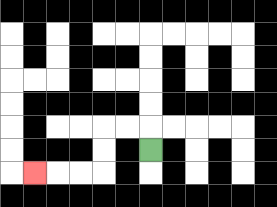{'start': '[6, 6]', 'end': '[1, 7]', 'path_directions': 'U,L,L,D,D,L,L,L', 'path_coordinates': '[[6, 6], [6, 5], [5, 5], [4, 5], [4, 6], [4, 7], [3, 7], [2, 7], [1, 7]]'}